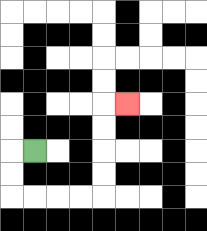{'start': '[1, 6]', 'end': '[5, 4]', 'path_directions': 'L,D,D,R,R,R,R,U,U,U,U,R', 'path_coordinates': '[[1, 6], [0, 6], [0, 7], [0, 8], [1, 8], [2, 8], [3, 8], [4, 8], [4, 7], [4, 6], [4, 5], [4, 4], [5, 4]]'}